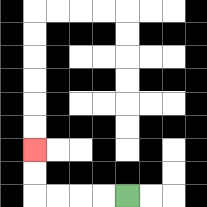{'start': '[5, 8]', 'end': '[1, 6]', 'path_directions': 'L,L,L,L,U,U', 'path_coordinates': '[[5, 8], [4, 8], [3, 8], [2, 8], [1, 8], [1, 7], [1, 6]]'}